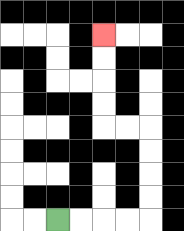{'start': '[2, 9]', 'end': '[4, 1]', 'path_directions': 'R,R,R,R,U,U,U,U,L,L,U,U,U,U', 'path_coordinates': '[[2, 9], [3, 9], [4, 9], [5, 9], [6, 9], [6, 8], [6, 7], [6, 6], [6, 5], [5, 5], [4, 5], [4, 4], [4, 3], [4, 2], [4, 1]]'}